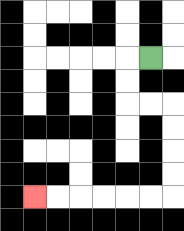{'start': '[6, 2]', 'end': '[1, 8]', 'path_directions': 'L,D,D,R,R,D,D,D,D,L,L,L,L,L,L', 'path_coordinates': '[[6, 2], [5, 2], [5, 3], [5, 4], [6, 4], [7, 4], [7, 5], [7, 6], [7, 7], [7, 8], [6, 8], [5, 8], [4, 8], [3, 8], [2, 8], [1, 8]]'}